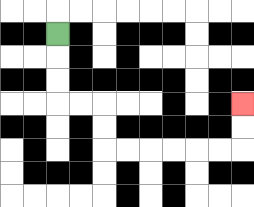{'start': '[2, 1]', 'end': '[10, 4]', 'path_directions': 'D,D,D,R,R,D,D,R,R,R,R,R,R,U,U', 'path_coordinates': '[[2, 1], [2, 2], [2, 3], [2, 4], [3, 4], [4, 4], [4, 5], [4, 6], [5, 6], [6, 6], [7, 6], [8, 6], [9, 6], [10, 6], [10, 5], [10, 4]]'}